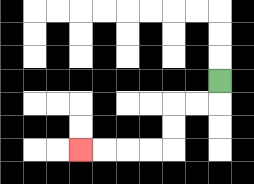{'start': '[9, 3]', 'end': '[3, 6]', 'path_directions': 'D,L,L,D,D,L,L,L,L', 'path_coordinates': '[[9, 3], [9, 4], [8, 4], [7, 4], [7, 5], [7, 6], [6, 6], [5, 6], [4, 6], [3, 6]]'}